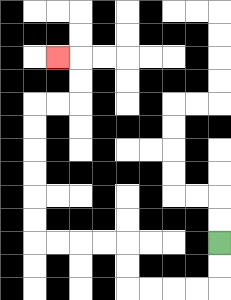{'start': '[9, 10]', 'end': '[2, 2]', 'path_directions': 'D,D,L,L,L,L,U,U,L,L,L,L,U,U,U,U,U,U,R,R,U,U,L', 'path_coordinates': '[[9, 10], [9, 11], [9, 12], [8, 12], [7, 12], [6, 12], [5, 12], [5, 11], [5, 10], [4, 10], [3, 10], [2, 10], [1, 10], [1, 9], [1, 8], [1, 7], [1, 6], [1, 5], [1, 4], [2, 4], [3, 4], [3, 3], [3, 2], [2, 2]]'}